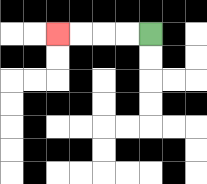{'start': '[6, 1]', 'end': '[2, 1]', 'path_directions': 'L,L,L,L', 'path_coordinates': '[[6, 1], [5, 1], [4, 1], [3, 1], [2, 1]]'}